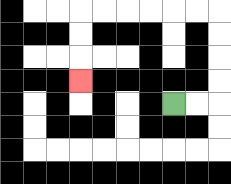{'start': '[7, 4]', 'end': '[3, 3]', 'path_directions': 'R,R,U,U,U,U,L,L,L,L,L,L,D,D,D', 'path_coordinates': '[[7, 4], [8, 4], [9, 4], [9, 3], [9, 2], [9, 1], [9, 0], [8, 0], [7, 0], [6, 0], [5, 0], [4, 0], [3, 0], [3, 1], [3, 2], [3, 3]]'}